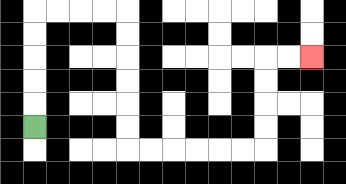{'start': '[1, 5]', 'end': '[13, 2]', 'path_directions': 'U,U,U,U,U,R,R,R,R,D,D,D,D,D,D,R,R,R,R,R,R,U,U,U,U,R,R', 'path_coordinates': '[[1, 5], [1, 4], [1, 3], [1, 2], [1, 1], [1, 0], [2, 0], [3, 0], [4, 0], [5, 0], [5, 1], [5, 2], [5, 3], [5, 4], [5, 5], [5, 6], [6, 6], [7, 6], [8, 6], [9, 6], [10, 6], [11, 6], [11, 5], [11, 4], [11, 3], [11, 2], [12, 2], [13, 2]]'}